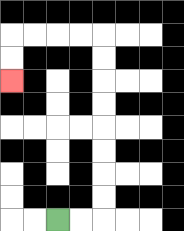{'start': '[2, 9]', 'end': '[0, 3]', 'path_directions': 'R,R,U,U,U,U,U,U,U,U,L,L,L,L,D,D', 'path_coordinates': '[[2, 9], [3, 9], [4, 9], [4, 8], [4, 7], [4, 6], [4, 5], [4, 4], [4, 3], [4, 2], [4, 1], [3, 1], [2, 1], [1, 1], [0, 1], [0, 2], [0, 3]]'}